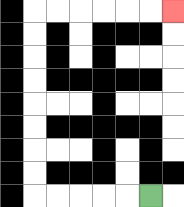{'start': '[6, 8]', 'end': '[7, 0]', 'path_directions': 'L,L,L,L,L,U,U,U,U,U,U,U,U,R,R,R,R,R,R', 'path_coordinates': '[[6, 8], [5, 8], [4, 8], [3, 8], [2, 8], [1, 8], [1, 7], [1, 6], [1, 5], [1, 4], [1, 3], [1, 2], [1, 1], [1, 0], [2, 0], [3, 0], [4, 0], [5, 0], [6, 0], [7, 0]]'}